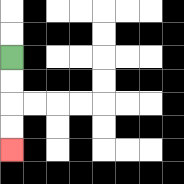{'start': '[0, 2]', 'end': '[0, 6]', 'path_directions': 'D,D,D,D', 'path_coordinates': '[[0, 2], [0, 3], [0, 4], [0, 5], [0, 6]]'}